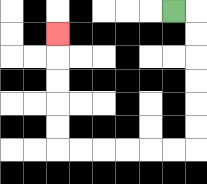{'start': '[7, 0]', 'end': '[2, 1]', 'path_directions': 'R,D,D,D,D,D,D,L,L,L,L,L,L,U,U,U,U,U', 'path_coordinates': '[[7, 0], [8, 0], [8, 1], [8, 2], [8, 3], [8, 4], [8, 5], [8, 6], [7, 6], [6, 6], [5, 6], [4, 6], [3, 6], [2, 6], [2, 5], [2, 4], [2, 3], [2, 2], [2, 1]]'}